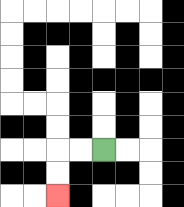{'start': '[4, 6]', 'end': '[2, 8]', 'path_directions': 'L,L,D,D', 'path_coordinates': '[[4, 6], [3, 6], [2, 6], [2, 7], [2, 8]]'}